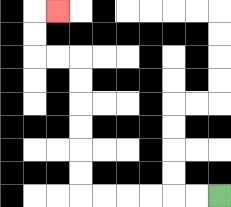{'start': '[9, 8]', 'end': '[2, 0]', 'path_directions': 'L,L,L,L,L,L,U,U,U,U,U,U,L,L,U,U,R', 'path_coordinates': '[[9, 8], [8, 8], [7, 8], [6, 8], [5, 8], [4, 8], [3, 8], [3, 7], [3, 6], [3, 5], [3, 4], [3, 3], [3, 2], [2, 2], [1, 2], [1, 1], [1, 0], [2, 0]]'}